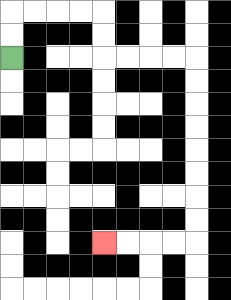{'start': '[0, 2]', 'end': '[4, 10]', 'path_directions': 'U,U,R,R,R,R,D,D,R,R,R,R,D,D,D,D,D,D,D,D,L,L,L,L', 'path_coordinates': '[[0, 2], [0, 1], [0, 0], [1, 0], [2, 0], [3, 0], [4, 0], [4, 1], [4, 2], [5, 2], [6, 2], [7, 2], [8, 2], [8, 3], [8, 4], [8, 5], [8, 6], [8, 7], [8, 8], [8, 9], [8, 10], [7, 10], [6, 10], [5, 10], [4, 10]]'}